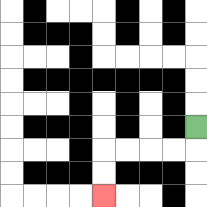{'start': '[8, 5]', 'end': '[4, 8]', 'path_directions': 'D,L,L,L,L,D,D', 'path_coordinates': '[[8, 5], [8, 6], [7, 6], [6, 6], [5, 6], [4, 6], [4, 7], [4, 8]]'}